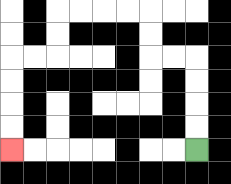{'start': '[8, 6]', 'end': '[0, 6]', 'path_directions': 'U,U,U,U,L,L,U,U,L,L,L,L,D,D,L,L,D,D,D,D', 'path_coordinates': '[[8, 6], [8, 5], [8, 4], [8, 3], [8, 2], [7, 2], [6, 2], [6, 1], [6, 0], [5, 0], [4, 0], [3, 0], [2, 0], [2, 1], [2, 2], [1, 2], [0, 2], [0, 3], [0, 4], [0, 5], [0, 6]]'}